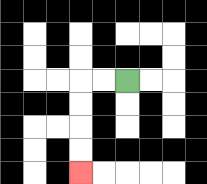{'start': '[5, 3]', 'end': '[3, 7]', 'path_directions': 'L,L,D,D,D,D', 'path_coordinates': '[[5, 3], [4, 3], [3, 3], [3, 4], [3, 5], [3, 6], [3, 7]]'}